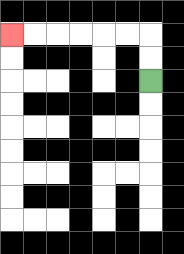{'start': '[6, 3]', 'end': '[0, 1]', 'path_directions': 'U,U,L,L,L,L,L,L', 'path_coordinates': '[[6, 3], [6, 2], [6, 1], [5, 1], [4, 1], [3, 1], [2, 1], [1, 1], [0, 1]]'}